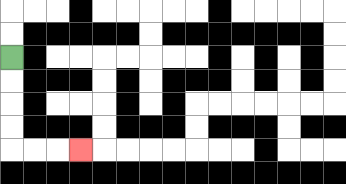{'start': '[0, 2]', 'end': '[3, 6]', 'path_directions': 'D,D,D,D,R,R,R', 'path_coordinates': '[[0, 2], [0, 3], [0, 4], [0, 5], [0, 6], [1, 6], [2, 6], [3, 6]]'}